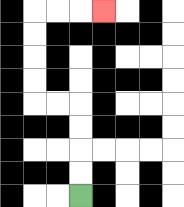{'start': '[3, 8]', 'end': '[4, 0]', 'path_directions': 'U,U,U,U,L,L,U,U,U,U,R,R,R', 'path_coordinates': '[[3, 8], [3, 7], [3, 6], [3, 5], [3, 4], [2, 4], [1, 4], [1, 3], [1, 2], [1, 1], [1, 0], [2, 0], [3, 0], [4, 0]]'}